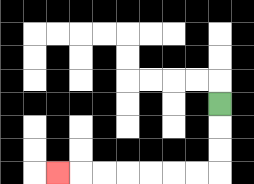{'start': '[9, 4]', 'end': '[2, 7]', 'path_directions': 'D,D,D,L,L,L,L,L,L,L', 'path_coordinates': '[[9, 4], [9, 5], [9, 6], [9, 7], [8, 7], [7, 7], [6, 7], [5, 7], [4, 7], [3, 7], [2, 7]]'}